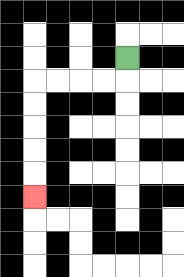{'start': '[5, 2]', 'end': '[1, 8]', 'path_directions': 'D,L,L,L,L,D,D,D,D,D', 'path_coordinates': '[[5, 2], [5, 3], [4, 3], [3, 3], [2, 3], [1, 3], [1, 4], [1, 5], [1, 6], [1, 7], [1, 8]]'}